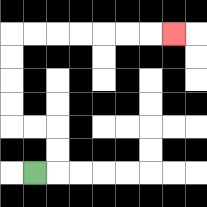{'start': '[1, 7]', 'end': '[7, 1]', 'path_directions': 'R,U,U,L,L,U,U,U,U,R,R,R,R,R,R,R', 'path_coordinates': '[[1, 7], [2, 7], [2, 6], [2, 5], [1, 5], [0, 5], [0, 4], [0, 3], [0, 2], [0, 1], [1, 1], [2, 1], [3, 1], [4, 1], [5, 1], [6, 1], [7, 1]]'}